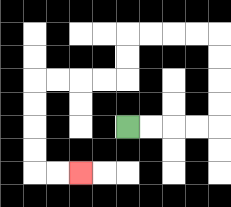{'start': '[5, 5]', 'end': '[3, 7]', 'path_directions': 'R,R,R,R,U,U,U,U,L,L,L,L,D,D,L,L,L,L,D,D,D,D,R,R', 'path_coordinates': '[[5, 5], [6, 5], [7, 5], [8, 5], [9, 5], [9, 4], [9, 3], [9, 2], [9, 1], [8, 1], [7, 1], [6, 1], [5, 1], [5, 2], [5, 3], [4, 3], [3, 3], [2, 3], [1, 3], [1, 4], [1, 5], [1, 6], [1, 7], [2, 7], [3, 7]]'}